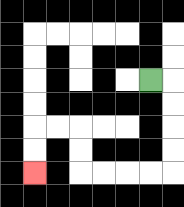{'start': '[6, 3]', 'end': '[1, 7]', 'path_directions': 'R,D,D,D,D,L,L,L,L,U,U,L,L,D,D', 'path_coordinates': '[[6, 3], [7, 3], [7, 4], [7, 5], [7, 6], [7, 7], [6, 7], [5, 7], [4, 7], [3, 7], [3, 6], [3, 5], [2, 5], [1, 5], [1, 6], [1, 7]]'}